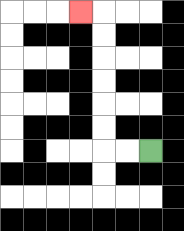{'start': '[6, 6]', 'end': '[3, 0]', 'path_directions': 'L,L,U,U,U,U,U,U,L', 'path_coordinates': '[[6, 6], [5, 6], [4, 6], [4, 5], [4, 4], [4, 3], [4, 2], [4, 1], [4, 0], [3, 0]]'}